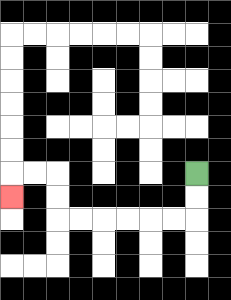{'start': '[8, 7]', 'end': '[0, 8]', 'path_directions': 'D,D,L,L,L,L,L,L,U,U,L,L,D', 'path_coordinates': '[[8, 7], [8, 8], [8, 9], [7, 9], [6, 9], [5, 9], [4, 9], [3, 9], [2, 9], [2, 8], [2, 7], [1, 7], [0, 7], [0, 8]]'}